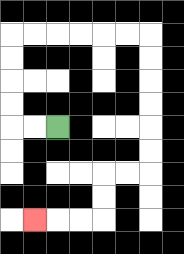{'start': '[2, 5]', 'end': '[1, 9]', 'path_directions': 'L,L,U,U,U,U,R,R,R,R,R,R,D,D,D,D,D,D,L,L,D,D,L,L,L', 'path_coordinates': '[[2, 5], [1, 5], [0, 5], [0, 4], [0, 3], [0, 2], [0, 1], [1, 1], [2, 1], [3, 1], [4, 1], [5, 1], [6, 1], [6, 2], [6, 3], [6, 4], [6, 5], [6, 6], [6, 7], [5, 7], [4, 7], [4, 8], [4, 9], [3, 9], [2, 9], [1, 9]]'}